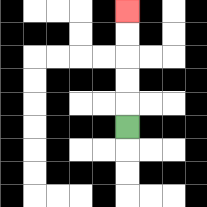{'start': '[5, 5]', 'end': '[5, 0]', 'path_directions': 'U,U,U,U,U', 'path_coordinates': '[[5, 5], [5, 4], [5, 3], [5, 2], [5, 1], [5, 0]]'}